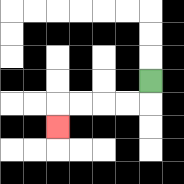{'start': '[6, 3]', 'end': '[2, 5]', 'path_directions': 'D,L,L,L,L,D', 'path_coordinates': '[[6, 3], [6, 4], [5, 4], [4, 4], [3, 4], [2, 4], [2, 5]]'}